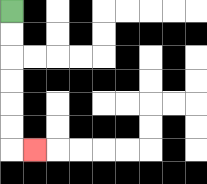{'start': '[0, 0]', 'end': '[1, 6]', 'path_directions': 'D,D,D,D,D,D,R', 'path_coordinates': '[[0, 0], [0, 1], [0, 2], [0, 3], [0, 4], [0, 5], [0, 6], [1, 6]]'}